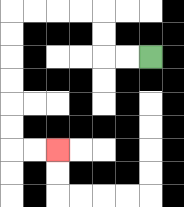{'start': '[6, 2]', 'end': '[2, 6]', 'path_directions': 'L,L,U,U,L,L,L,L,D,D,D,D,D,D,R,R', 'path_coordinates': '[[6, 2], [5, 2], [4, 2], [4, 1], [4, 0], [3, 0], [2, 0], [1, 0], [0, 0], [0, 1], [0, 2], [0, 3], [0, 4], [0, 5], [0, 6], [1, 6], [2, 6]]'}